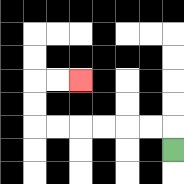{'start': '[7, 6]', 'end': '[3, 3]', 'path_directions': 'U,L,L,L,L,L,L,U,U,R,R', 'path_coordinates': '[[7, 6], [7, 5], [6, 5], [5, 5], [4, 5], [3, 5], [2, 5], [1, 5], [1, 4], [1, 3], [2, 3], [3, 3]]'}